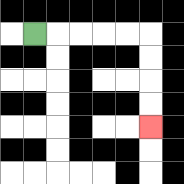{'start': '[1, 1]', 'end': '[6, 5]', 'path_directions': 'R,R,R,R,R,D,D,D,D', 'path_coordinates': '[[1, 1], [2, 1], [3, 1], [4, 1], [5, 1], [6, 1], [6, 2], [6, 3], [6, 4], [6, 5]]'}